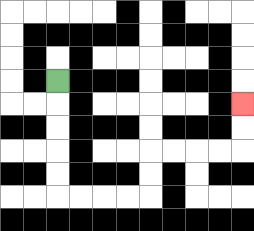{'start': '[2, 3]', 'end': '[10, 4]', 'path_directions': 'D,D,D,D,D,R,R,R,R,U,U,R,R,R,R,U,U', 'path_coordinates': '[[2, 3], [2, 4], [2, 5], [2, 6], [2, 7], [2, 8], [3, 8], [4, 8], [5, 8], [6, 8], [6, 7], [6, 6], [7, 6], [8, 6], [9, 6], [10, 6], [10, 5], [10, 4]]'}